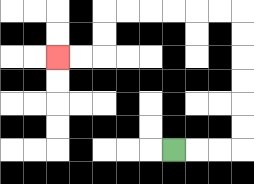{'start': '[7, 6]', 'end': '[2, 2]', 'path_directions': 'R,R,R,U,U,U,U,U,U,L,L,L,L,L,L,D,D,L,L', 'path_coordinates': '[[7, 6], [8, 6], [9, 6], [10, 6], [10, 5], [10, 4], [10, 3], [10, 2], [10, 1], [10, 0], [9, 0], [8, 0], [7, 0], [6, 0], [5, 0], [4, 0], [4, 1], [4, 2], [3, 2], [2, 2]]'}